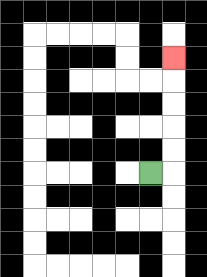{'start': '[6, 7]', 'end': '[7, 2]', 'path_directions': 'R,U,U,U,U,U', 'path_coordinates': '[[6, 7], [7, 7], [7, 6], [7, 5], [7, 4], [7, 3], [7, 2]]'}